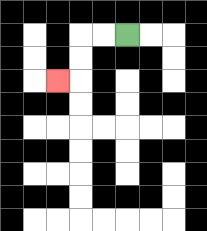{'start': '[5, 1]', 'end': '[2, 3]', 'path_directions': 'L,L,D,D,L', 'path_coordinates': '[[5, 1], [4, 1], [3, 1], [3, 2], [3, 3], [2, 3]]'}